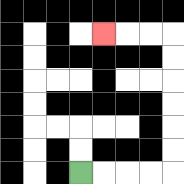{'start': '[3, 7]', 'end': '[4, 1]', 'path_directions': 'R,R,R,R,U,U,U,U,U,U,L,L,L', 'path_coordinates': '[[3, 7], [4, 7], [5, 7], [6, 7], [7, 7], [7, 6], [7, 5], [7, 4], [7, 3], [7, 2], [7, 1], [6, 1], [5, 1], [4, 1]]'}